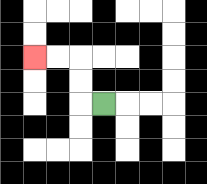{'start': '[4, 4]', 'end': '[1, 2]', 'path_directions': 'L,U,U,L,L', 'path_coordinates': '[[4, 4], [3, 4], [3, 3], [3, 2], [2, 2], [1, 2]]'}